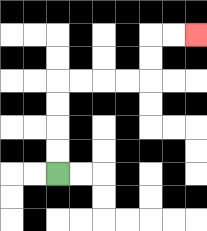{'start': '[2, 7]', 'end': '[8, 1]', 'path_directions': 'U,U,U,U,R,R,R,R,U,U,R,R', 'path_coordinates': '[[2, 7], [2, 6], [2, 5], [2, 4], [2, 3], [3, 3], [4, 3], [5, 3], [6, 3], [6, 2], [6, 1], [7, 1], [8, 1]]'}